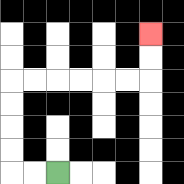{'start': '[2, 7]', 'end': '[6, 1]', 'path_directions': 'L,L,U,U,U,U,R,R,R,R,R,R,U,U', 'path_coordinates': '[[2, 7], [1, 7], [0, 7], [0, 6], [0, 5], [0, 4], [0, 3], [1, 3], [2, 3], [3, 3], [4, 3], [5, 3], [6, 3], [6, 2], [6, 1]]'}